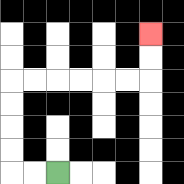{'start': '[2, 7]', 'end': '[6, 1]', 'path_directions': 'L,L,U,U,U,U,R,R,R,R,R,R,U,U', 'path_coordinates': '[[2, 7], [1, 7], [0, 7], [0, 6], [0, 5], [0, 4], [0, 3], [1, 3], [2, 3], [3, 3], [4, 3], [5, 3], [6, 3], [6, 2], [6, 1]]'}